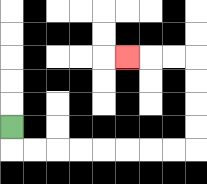{'start': '[0, 5]', 'end': '[5, 2]', 'path_directions': 'D,R,R,R,R,R,R,R,R,U,U,U,U,L,L,L', 'path_coordinates': '[[0, 5], [0, 6], [1, 6], [2, 6], [3, 6], [4, 6], [5, 6], [6, 6], [7, 6], [8, 6], [8, 5], [8, 4], [8, 3], [8, 2], [7, 2], [6, 2], [5, 2]]'}